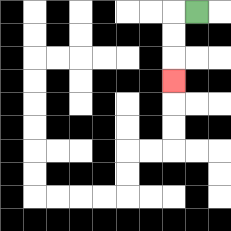{'start': '[8, 0]', 'end': '[7, 3]', 'path_directions': 'L,D,D,D', 'path_coordinates': '[[8, 0], [7, 0], [7, 1], [7, 2], [7, 3]]'}